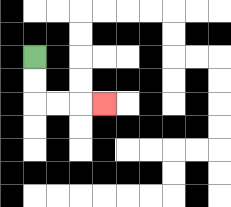{'start': '[1, 2]', 'end': '[4, 4]', 'path_directions': 'D,D,R,R,R', 'path_coordinates': '[[1, 2], [1, 3], [1, 4], [2, 4], [3, 4], [4, 4]]'}